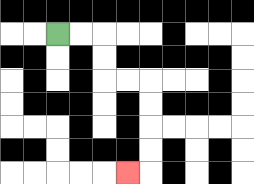{'start': '[2, 1]', 'end': '[5, 7]', 'path_directions': 'R,R,D,D,R,R,D,D,D,D,L', 'path_coordinates': '[[2, 1], [3, 1], [4, 1], [4, 2], [4, 3], [5, 3], [6, 3], [6, 4], [6, 5], [6, 6], [6, 7], [5, 7]]'}